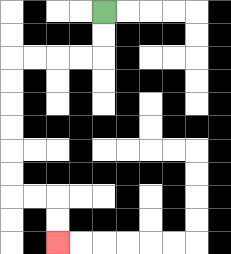{'start': '[4, 0]', 'end': '[2, 10]', 'path_directions': 'D,D,L,L,L,L,D,D,D,D,D,D,R,R,D,D', 'path_coordinates': '[[4, 0], [4, 1], [4, 2], [3, 2], [2, 2], [1, 2], [0, 2], [0, 3], [0, 4], [0, 5], [0, 6], [0, 7], [0, 8], [1, 8], [2, 8], [2, 9], [2, 10]]'}